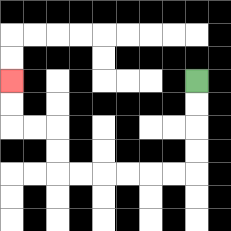{'start': '[8, 3]', 'end': '[0, 3]', 'path_directions': 'D,D,D,D,L,L,L,L,L,L,U,U,L,L,U,U', 'path_coordinates': '[[8, 3], [8, 4], [8, 5], [8, 6], [8, 7], [7, 7], [6, 7], [5, 7], [4, 7], [3, 7], [2, 7], [2, 6], [2, 5], [1, 5], [0, 5], [0, 4], [0, 3]]'}